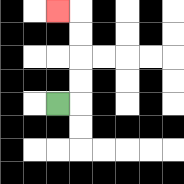{'start': '[2, 4]', 'end': '[2, 0]', 'path_directions': 'R,U,U,U,U,L', 'path_coordinates': '[[2, 4], [3, 4], [3, 3], [3, 2], [3, 1], [3, 0], [2, 0]]'}